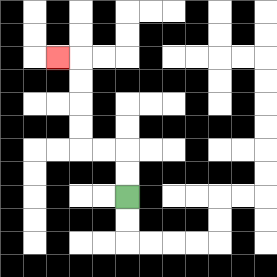{'start': '[5, 8]', 'end': '[2, 2]', 'path_directions': 'U,U,L,L,U,U,U,U,L', 'path_coordinates': '[[5, 8], [5, 7], [5, 6], [4, 6], [3, 6], [3, 5], [3, 4], [3, 3], [3, 2], [2, 2]]'}